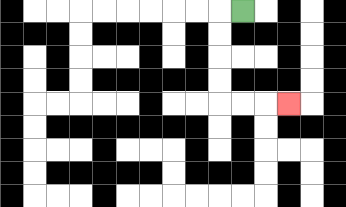{'start': '[10, 0]', 'end': '[12, 4]', 'path_directions': 'L,D,D,D,D,R,R,R', 'path_coordinates': '[[10, 0], [9, 0], [9, 1], [9, 2], [9, 3], [9, 4], [10, 4], [11, 4], [12, 4]]'}